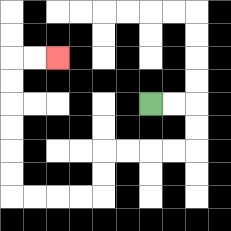{'start': '[6, 4]', 'end': '[2, 2]', 'path_directions': 'R,R,D,D,L,L,L,L,D,D,L,L,L,L,U,U,U,U,U,U,R,R', 'path_coordinates': '[[6, 4], [7, 4], [8, 4], [8, 5], [8, 6], [7, 6], [6, 6], [5, 6], [4, 6], [4, 7], [4, 8], [3, 8], [2, 8], [1, 8], [0, 8], [0, 7], [0, 6], [0, 5], [0, 4], [0, 3], [0, 2], [1, 2], [2, 2]]'}